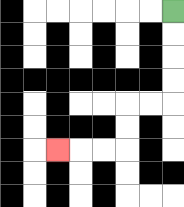{'start': '[7, 0]', 'end': '[2, 6]', 'path_directions': 'D,D,D,D,L,L,D,D,L,L,L', 'path_coordinates': '[[7, 0], [7, 1], [7, 2], [7, 3], [7, 4], [6, 4], [5, 4], [5, 5], [5, 6], [4, 6], [3, 6], [2, 6]]'}